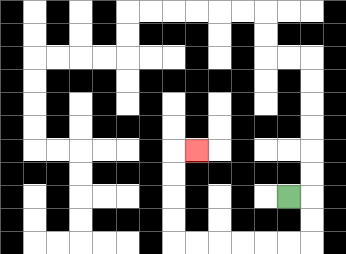{'start': '[12, 8]', 'end': '[8, 6]', 'path_directions': 'R,D,D,L,L,L,L,L,L,U,U,U,U,R', 'path_coordinates': '[[12, 8], [13, 8], [13, 9], [13, 10], [12, 10], [11, 10], [10, 10], [9, 10], [8, 10], [7, 10], [7, 9], [7, 8], [7, 7], [7, 6], [8, 6]]'}